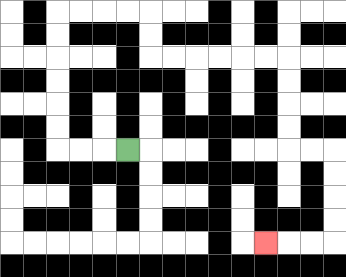{'start': '[5, 6]', 'end': '[11, 10]', 'path_directions': 'L,L,L,U,U,U,U,U,U,R,R,R,R,D,D,R,R,R,R,R,R,D,D,D,D,R,R,D,D,D,D,L,L,L', 'path_coordinates': '[[5, 6], [4, 6], [3, 6], [2, 6], [2, 5], [2, 4], [2, 3], [2, 2], [2, 1], [2, 0], [3, 0], [4, 0], [5, 0], [6, 0], [6, 1], [6, 2], [7, 2], [8, 2], [9, 2], [10, 2], [11, 2], [12, 2], [12, 3], [12, 4], [12, 5], [12, 6], [13, 6], [14, 6], [14, 7], [14, 8], [14, 9], [14, 10], [13, 10], [12, 10], [11, 10]]'}